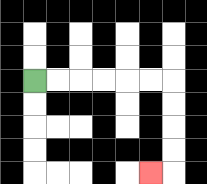{'start': '[1, 3]', 'end': '[6, 7]', 'path_directions': 'R,R,R,R,R,R,D,D,D,D,L', 'path_coordinates': '[[1, 3], [2, 3], [3, 3], [4, 3], [5, 3], [6, 3], [7, 3], [7, 4], [7, 5], [7, 6], [7, 7], [6, 7]]'}